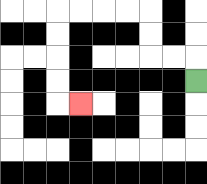{'start': '[8, 3]', 'end': '[3, 4]', 'path_directions': 'U,L,L,U,U,L,L,L,L,D,D,D,D,R', 'path_coordinates': '[[8, 3], [8, 2], [7, 2], [6, 2], [6, 1], [6, 0], [5, 0], [4, 0], [3, 0], [2, 0], [2, 1], [2, 2], [2, 3], [2, 4], [3, 4]]'}